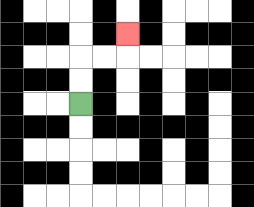{'start': '[3, 4]', 'end': '[5, 1]', 'path_directions': 'U,U,R,R,U', 'path_coordinates': '[[3, 4], [3, 3], [3, 2], [4, 2], [5, 2], [5, 1]]'}